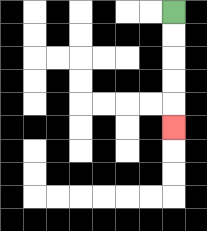{'start': '[7, 0]', 'end': '[7, 5]', 'path_directions': 'D,D,D,D,D', 'path_coordinates': '[[7, 0], [7, 1], [7, 2], [7, 3], [7, 4], [7, 5]]'}